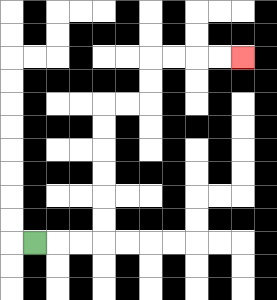{'start': '[1, 10]', 'end': '[10, 2]', 'path_directions': 'R,R,R,U,U,U,U,U,U,R,R,U,U,R,R,R,R', 'path_coordinates': '[[1, 10], [2, 10], [3, 10], [4, 10], [4, 9], [4, 8], [4, 7], [4, 6], [4, 5], [4, 4], [5, 4], [6, 4], [6, 3], [6, 2], [7, 2], [8, 2], [9, 2], [10, 2]]'}